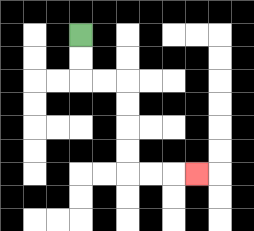{'start': '[3, 1]', 'end': '[8, 7]', 'path_directions': 'D,D,R,R,D,D,D,D,R,R,R', 'path_coordinates': '[[3, 1], [3, 2], [3, 3], [4, 3], [5, 3], [5, 4], [5, 5], [5, 6], [5, 7], [6, 7], [7, 7], [8, 7]]'}